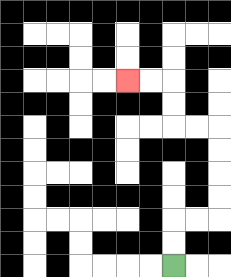{'start': '[7, 11]', 'end': '[5, 3]', 'path_directions': 'U,U,R,R,U,U,U,U,L,L,U,U,L,L', 'path_coordinates': '[[7, 11], [7, 10], [7, 9], [8, 9], [9, 9], [9, 8], [9, 7], [9, 6], [9, 5], [8, 5], [7, 5], [7, 4], [7, 3], [6, 3], [5, 3]]'}